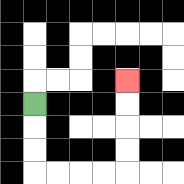{'start': '[1, 4]', 'end': '[5, 3]', 'path_directions': 'D,D,D,R,R,R,R,U,U,U,U', 'path_coordinates': '[[1, 4], [1, 5], [1, 6], [1, 7], [2, 7], [3, 7], [4, 7], [5, 7], [5, 6], [5, 5], [5, 4], [5, 3]]'}